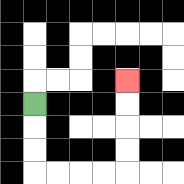{'start': '[1, 4]', 'end': '[5, 3]', 'path_directions': 'D,D,D,R,R,R,R,U,U,U,U', 'path_coordinates': '[[1, 4], [1, 5], [1, 6], [1, 7], [2, 7], [3, 7], [4, 7], [5, 7], [5, 6], [5, 5], [5, 4], [5, 3]]'}